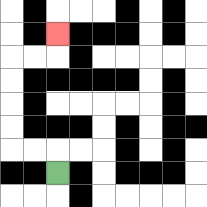{'start': '[2, 7]', 'end': '[2, 1]', 'path_directions': 'U,L,L,U,U,U,U,R,R,U', 'path_coordinates': '[[2, 7], [2, 6], [1, 6], [0, 6], [0, 5], [0, 4], [0, 3], [0, 2], [1, 2], [2, 2], [2, 1]]'}